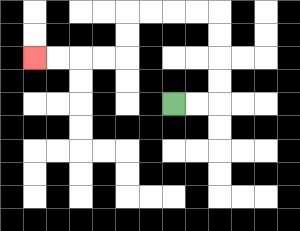{'start': '[7, 4]', 'end': '[1, 2]', 'path_directions': 'R,R,U,U,U,U,L,L,L,L,D,D,L,L,L,L', 'path_coordinates': '[[7, 4], [8, 4], [9, 4], [9, 3], [9, 2], [9, 1], [9, 0], [8, 0], [7, 0], [6, 0], [5, 0], [5, 1], [5, 2], [4, 2], [3, 2], [2, 2], [1, 2]]'}